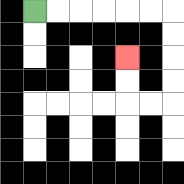{'start': '[1, 0]', 'end': '[5, 2]', 'path_directions': 'R,R,R,R,R,R,D,D,D,D,L,L,U,U', 'path_coordinates': '[[1, 0], [2, 0], [3, 0], [4, 0], [5, 0], [6, 0], [7, 0], [7, 1], [7, 2], [7, 3], [7, 4], [6, 4], [5, 4], [5, 3], [5, 2]]'}